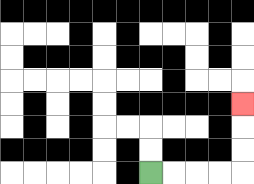{'start': '[6, 7]', 'end': '[10, 4]', 'path_directions': 'R,R,R,R,U,U,U', 'path_coordinates': '[[6, 7], [7, 7], [8, 7], [9, 7], [10, 7], [10, 6], [10, 5], [10, 4]]'}